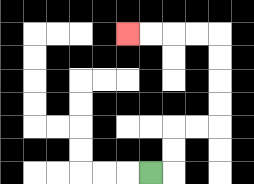{'start': '[6, 7]', 'end': '[5, 1]', 'path_directions': 'R,U,U,R,R,U,U,U,U,L,L,L,L', 'path_coordinates': '[[6, 7], [7, 7], [7, 6], [7, 5], [8, 5], [9, 5], [9, 4], [9, 3], [9, 2], [9, 1], [8, 1], [7, 1], [6, 1], [5, 1]]'}